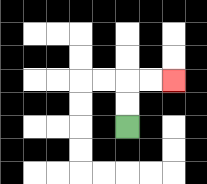{'start': '[5, 5]', 'end': '[7, 3]', 'path_directions': 'U,U,R,R', 'path_coordinates': '[[5, 5], [5, 4], [5, 3], [6, 3], [7, 3]]'}